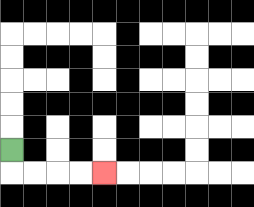{'start': '[0, 6]', 'end': '[4, 7]', 'path_directions': 'D,R,R,R,R', 'path_coordinates': '[[0, 6], [0, 7], [1, 7], [2, 7], [3, 7], [4, 7]]'}